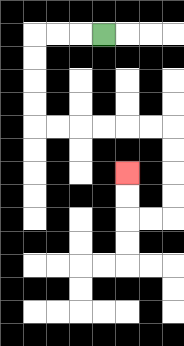{'start': '[4, 1]', 'end': '[5, 7]', 'path_directions': 'L,L,L,D,D,D,D,R,R,R,R,R,R,D,D,D,D,L,L,U,U', 'path_coordinates': '[[4, 1], [3, 1], [2, 1], [1, 1], [1, 2], [1, 3], [1, 4], [1, 5], [2, 5], [3, 5], [4, 5], [5, 5], [6, 5], [7, 5], [7, 6], [7, 7], [7, 8], [7, 9], [6, 9], [5, 9], [5, 8], [5, 7]]'}